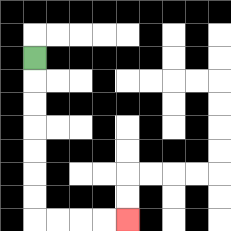{'start': '[1, 2]', 'end': '[5, 9]', 'path_directions': 'D,D,D,D,D,D,D,R,R,R,R', 'path_coordinates': '[[1, 2], [1, 3], [1, 4], [1, 5], [1, 6], [1, 7], [1, 8], [1, 9], [2, 9], [3, 9], [4, 9], [5, 9]]'}